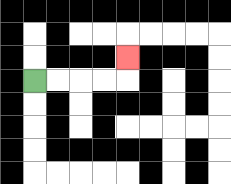{'start': '[1, 3]', 'end': '[5, 2]', 'path_directions': 'R,R,R,R,U', 'path_coordinates': '[[1, 3], [2, 3], [3, 3], [4, 3], [5, 3], [5, 2]]'}